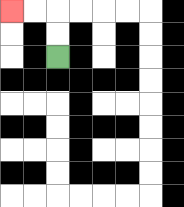{'start': '[2, 2]', 'end': '[0, 0]', 'path_directions': 'U,U,L,L', 'path_coordinates': '[[2, 2], [2, 1], [2, 0], [1, 0], [0, 0]]'}